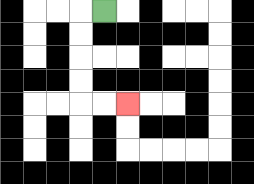{'start': '[4, 0]', 'end': '[5, 4]', 'path_directions': 'L,D,D,D,D,R,R', 'path_coordinates': '[[4, 0], [3, 0], [3, 1], [3, 2], [3, 3], [3, 4], [4, 4], [5, 4]]'}